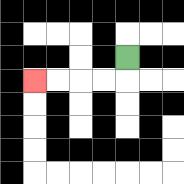{'start': '[5, 2]', 'end': '[1, 3]', 'path_directions': 'D,L,L,L,L', 'path_coordinates': '[[5, 2], [5, 3], [4, 3], [3, 3], [2, 3], [1, 3]]'}